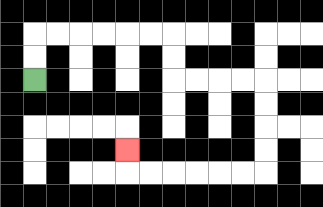{'start': '[1, 3]', 'end': '[5, 6]', 'path_directions': 'U,U,R,R,R,R,R,R,D,D,R,R,R,R,D,D,D,D,L,L,L,L,L,L,U', 'path_coordinates': '[[1, 3], [1, 2], [1, 1], [2, 1], [3, 1], [4, 1], [5, 1], [6, 1], [7, 1], [7, 2], [7, 3], [8, 3], [9, 3], [10, 3], [11, 3], [11, 4], [11, 5], [11, 6], [11, 7], [10, 7], [9, 7], [8, 7], [7, 7], [6, 7], [5, 7], [5, 6]]'}